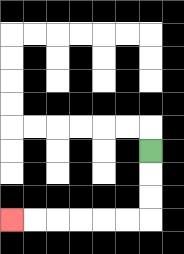{'start': '[6, 6]', 'end': '[0, 9]', 'path_directions': 'D,D,D,L,L,L,L,L,L', 'path_coordinates': '[[6, 6], [6, 7], [6, 8], [6, 9], [5, 9], [4, 9], [3, 9], [2, 9], [1, 9], [0, 9]]'}